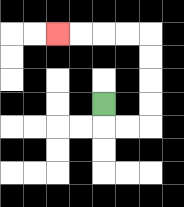{'start': '[4, 4]', 'end': '[2, 1]', 'path_directions': 'D,R,R,U,U,U,U,L,L,L,L', 'path_coordinates': '[[4, 4], [4, 5], [5, 5], [6, 5], [6, 4], [6, 3], [6, 2], [6, 1], [5, 1], [4, 1], [3, 1], [2, 1]]'}